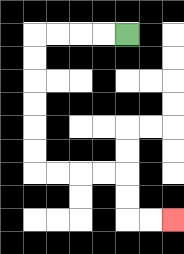{'start': '[5, 1]', 'end': '[7, 9]', 'path_directions': 'L,L,L,L,D,D,D,D,D,D,R,R,R,R,D,D,R,R', 'path_coordinates': '[[5, 1], [4, 1], [3, 1], [2, 1], [1, 1], [1, 2], [1, 3], [1, 4], [1, 5], [1, 6], [1, 7], [2, 7], [3, 7], [4, 7], [5, 7], [5, 8], [5, 9], [6, 9], [7, 9]]'}